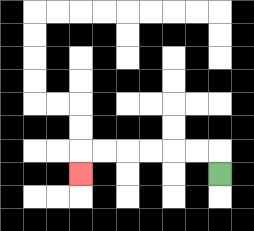{'start': '[9, 7]', 'end': '[3, 7]', 'path_directions': 'U,L,L,L,L,L,L,D', 'path_coordinates': '[[9, 7], [9, 6], [8, 6], [7, 6], [6, 6], [5, 6], [4, 6], [3, 6], [3, 7]]'}